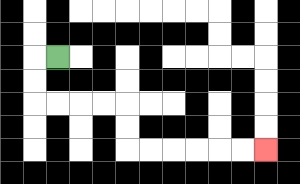{'start': '[2, 2]', 'end': '[11, 6]', 'path_directions': 'L,D,D,R,R,R,R,D,D,R,R,R,R,R,R', 'path_coordinates': '[[2, 2], [1, 2], [1, 3], [1, 4], [2, 4], [3, 4], [4, 4], [5, 4], [5, 5], [5, 6], [6, 6], [7, 6], [8, 6], [9, 6], [10, 6], [11, 6]]'}